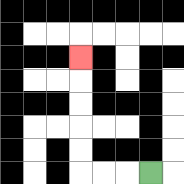{'start': '[6, 7]', 'end': '[3, 2]', 'path_directions': 'L,L,L,U,U,U,U,U', 'path_coordinates': '[[6, 7], [5, 7], [4, 7], [3, 7], [3, 6], [3, 5], [3, 4], [3, 3], [3, 2]]'}